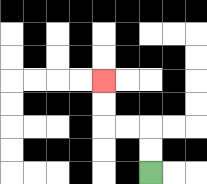{'start': '[6, 7]', 'end': '[4, 3]', 'path_directions': 'U,U,L,L,U,U', 'path_coordinates': '[[6, 7], [6, 6], [6, 5], [5, 5], [4, 5], [4, 4], [4, 3]]'}